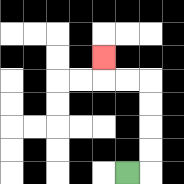{'start': '[5, 7]', 'end': '[4, 2]', 'path_directions': 'R,U,U,U,U,L,L,U', 'path_coordinates': '[[5, 7], [6, 7], [6, 6], [6, 5], [6, 4], [6, 3], [5, 3], [4, 3], [4, 2]]'}